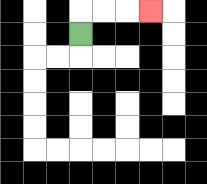{'start': '[3, 1]', 'end': '[6, 0]', 'path_directions': 'U,R,R,R', 'path_coordinates': '[[3, 1], [3, 0], [4, 0], [5, 0], [6, 0]]'}